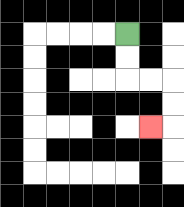{'start': '[5, 1]', 'end': '[6, 5]', 'path_directions': 'D,D,R,R,D,D,L', 'path_coordinates': '[[5, 1], [5, 2], [5, 3], [6, 3], [7, 3], [7, 4], [7, 5], [6, 5]]'}